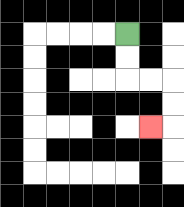{'start': '[5, 1]', 'end': '[6, 5]', 'path_directions': 'D,D,R,R,D,D,L', 'path_coordinates': '[[5, 1], [5, 2], [5, 3], [6, 3], [7, 3], [7, 4], [7, 5], [6, 5]]'}